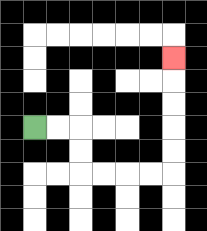{'start': '[1, 5]', 'end': '[7, 2]', 'path_directions': 'R,R,D,D,R,R,R,R,U,U,U,U,U', 'path_coordinates': '[[1, 5], [2, 5], [3, 5], [3, 6], [3, 7], [4, 7], [5, 7], [6, 7], [7, 7], [7, 6], [7, 5], [7, 4], [7, 3], [7, 2]]'}